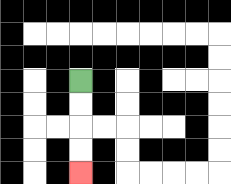{'start': '[3, 3]', 'end': '[3, 7]', 'path_directions': 'D,D,D,D', 'path_coordinates': '[[3, 3], [3, 4], [3, 5], [3, 6], [3, 7]]'}